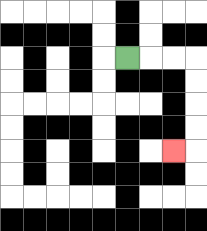{'start': '[5, 2]', 'end': '[7, 6]', 'path_directions': 'R,R,R,D,D,D,D,L', 'path_coordinates': '[[5, 2], [6, 2], [7, 2], [8, 2], [8, 3], [8, 4], [8, 5], [8, 6], [7, 6]]'}